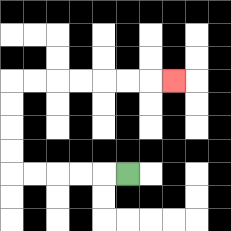{'start': '[5, 7]', 'end': '[7, 3]', 'path_directions': 'L,L,L,L,L,U,U,U,U,R,R,R,R,R,R,R', 'path_coordinates': '[[5, 7], [4, 7], [3, 7], [2, 7], [1, 7], [0, 7], [0, 6], [0, 5], [0, 4], [0, 3], [1, 3], [2, 3], [3, 3], [4, 3], [5, 3], [6, 3], [7, 3]]'}